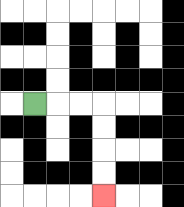{'start': '[1, 4]', 'end': '[4, 8]', 'path_directions': 'R,R,R,D,D,D,D', 'path_coordinates': '[[1, 4], [2, 4], [3, 4], [4, 4], [4, 5], [4, 6], [4, 7], [4, 8]]'}